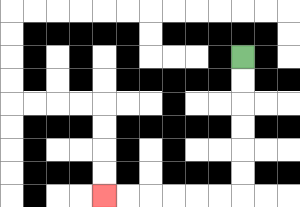{'start': '[10, 2]', 'end': '[4, 8]', 'path_directions': 'D,D,D,D,D,D,L,L,L,L,L,L', 'path_coordinates': '[[10, 2], [10, 3], [10, 4], [10, 5], [10, 6], [10, 7], [10, 8], [9, 8], [8, 8], [7, 8], [6, 8], [5, 8], [4, 8]]'}